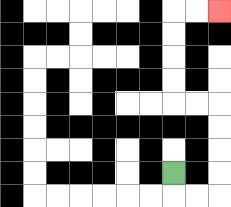{'start': '[7, 7]', 'end': '[9, 0]', 'path_directions': 'D,R,R,U,U,U,U,L,L,U,U,U,U,R,R', 'path_coordinates': '[[7, 7], [7, 8], [8, 8], [9, 8], [9, 7], [9, 6], [9, 5], [9, 4], [8, 4], [7, 4], [7, 3], [7, 2], [7, 1], [7, 0], [8, 0], [9, 0]]'}